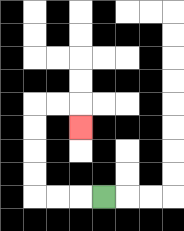{'start': '[4, 8]', 'end': '[3, 5]', 'path_directions': 'L,L,L,U,U,U,U,R,R,D', 'path_coordinates': '[[4, 8], [3, 8], [2, 8], [1, 8], [1, 7], [1, 6], [1, 5], [1, 4], [2, 4], [3, 4], [3, 5]]'}